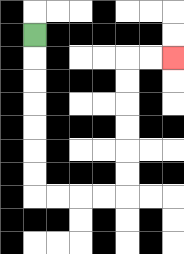{'start': '[1, 1]', 'end': '[7, 2]', 'path_directions': 'D,D,D,D,D,D,D,R,R,R,R,U,U,U,U,U,U,R,R', 'path_coordinates': '[[1, 1], [1, 2], [1, 3], [1, 4], [1, 5], [1, 6], [1, 7], [1, 8], [2, 8], [3, 8], [4, 8], [5, 8], [5, 7], [5, 6], [5, 5], [5, 4], [5, 3], [5, 2], [6, 2], [7, 2]]'}